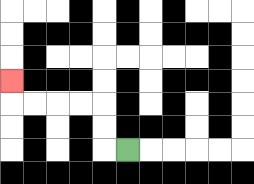{'start': '[5, 6]', 'end': '[0, 3]', 'path_directions': 'L,U,U,L,L,L,L,U', 'path_coordinates': '[[5, 6], [4, 6], [4, 5], [4, 4], [3, 4], [2, 4], [1, 4], [0, 4], [0, 3]]'}